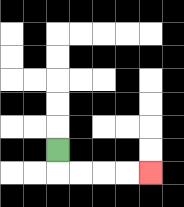{'start': '[2, 6]', 'end': '[6, 7]', 'path_directions': 'D,R,R,R,R', 'path_coordinates': '[[2, 6], [2, 7], [3, 7], [4, 7], [5, 7], [6, 7]]'}